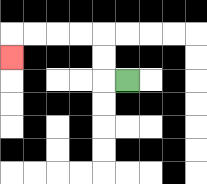{'start': '[5, 3]', 'end': '[0, 2]', 'path_directions': 'L,U,U,L,L,L,L,D', 'path_coordinates': '[[5, 3], [4, 3], [4, 2], [4, 1], [3, 1], [2, 1], [1, 1], [0, 1], [0, 2]]'}